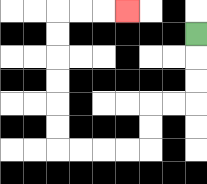{'start': '[8, 1]', 'end': '[5, 0]', 'path_directions': 'D,D,D,L,L,D,D,L,L,L,L,U,U,U,U,U,U,R,R,R', 'path_coordinates': '[[8, 1], [8, 2], [8, 3], [8, 4], [7, 4], [6, 4], [6, 5], [6, 6], [5, 6], [4, 6], [3, 6], [2, 6], [2, 5], [2, 4], [2, 3], [2, 2], [2, 1], [2, 0], [3, 0], [4, 0], [5, 0]]'}